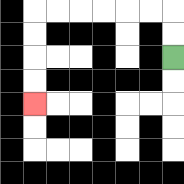{'start': '[7, 2]', 'end': '[1, 4]', 'path_directions': 'U,U,L,L,L,L,L,L,D,D,D,D', 'path_coordinates': '[[7, 2], [7, 1], [7, 0], [6, 0], [5, 0], [4, 0], [3, 0], [2, 0], [1, 0], [1, 1], [1, 2], [1, 3], [1, 4]]'}